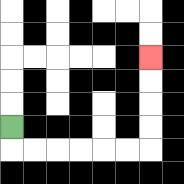{'start': '[0, 5]', 'end': '[6, 2]', 'path_directions': 'D,R,R,R,R,R,R,U,U,U,U', 'path_coordinates': '[[0, 5], [0, 6], [1, 6], [2, 6], [3, 6], [4, 6], [5, 6], [6, 6], [6, 5], [6, 4], [6, 3], [6, 2]]'}